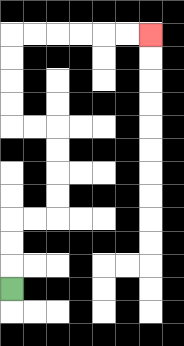{'start': '[0, 12]', 'end': '[6, 1]', 'path_directions': 'U,U,U,R,R,U,U,U,U,L,L,U,U,U,U,R,R,R,R,R,R', 'path_coordinates': '[[0, 12], [0, 11], [0, 10], [0, 9], [1, 9], [2, 9], [2, 8], [2, 7], [2, 6], [2, 5], [1, 5], [0, 5], [0, 4], [0, 3], [0, 2], [0, 1], [1, 1], [2, 1], [3, 1], [4, 1], [5, 1], [6, 1]]'}